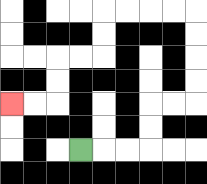{'start': '[3, 6]', 'end': '[0, 4]', 'path_directions': 'R,R,R,U,U,R,R,U,U,U,U,L,L,L,L,D,D,L,L,D,D,L,L', 'path_coordinates': '[[3, 6], [4, 6], [5, 6], [6, 6], [6, 5], [6, 4], [7, 4], [8, 4], [8, 3], [8, 2], [8, 1], [8, 0], [7, 0], [6, 0], [5, 0], [4, 0], [4, 1], [4, 2], [3, 2], [2, 2], [2, 3], [2, 4], [1, 4], [0, 4]]'}